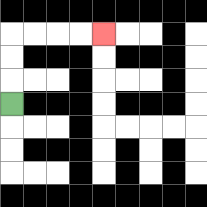{'start': '[0, 4]', 'end': '[4, 1]', 'path_directions': 'U,U,U,R,R,R,R', 'path_coordinates': '[[0, 4], [0, 3], [0, 2], [0, 1], [1, 1], [2, 1], [3, 1], [4, 1]]'}